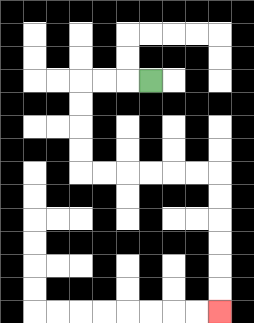{'start': '[6, 3]', 'end': '[9, 13]', 'path_directions': 'L,L,L,D,D,D,D,R,R,R,R,R,R,D,D,D,D,D,D', 'path_coordinates': '[[6, 3], [5, 3], [4, 3], [3, 3], [3, 4], [3, 5], [3, 6], [3, 7], [4, 7], [5, 7], [6, 7], [7, 7], [8, 7], [9, 7], [9, 8], [9, 9], [9, 10], [9, 11], [9, 12], [9, 13]]'}